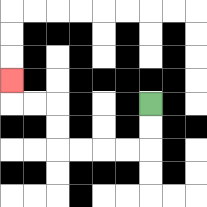{'start': '[6, 4]', 'end': '[0, 3]', 'path_directions': 'D,D,L,L,L,L,U,U,L,L,U', 'path_coordinates': '[[6, 4], [6, 5], [6, 6], [5, 6], [4, 6], [3, 6], [2, 6], [2, 5], [2, 4], [1, 4], [0, 4], [0, 3]]'}